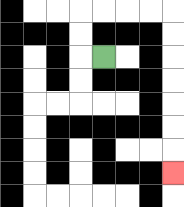{'start': '[4, 2]', 'end': '[7, 7]', 'path_directions': 'L,U,U,R,R,R,R,D,D,D,D,D,D,D', 'path_coordinates': '[[4, 2], [3, 2], [3, 1], [3, 0], [4, 0], [5, 0], [6, 0], [7, 0], [7, 1], [7, 2], [7, 3], [7, 4], [7, 5], [7, 6], [7, 7]]'}